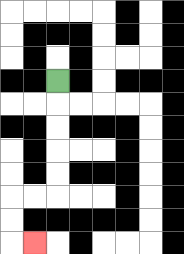{'start': '[2, 3]', 'end': '[1, 10]', 'path_directions': 'D,D,D,D,D,L,L,D,D,R', 'path_coordinates': '[[2, 3], [2, 4], [2, 5], [2, 6], [2, 7], [2, 8], [1, 8], [0, 8], [0, 9], [0, 10], [1, 10]]'}